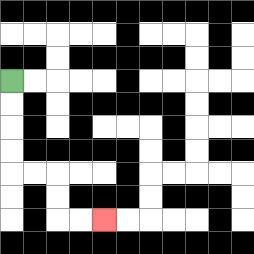{'start': '[0, 3]', 'end': '[4, 9]', 'path_directions': 'D,D,D,D,R,R,D,D,R,R', 'path_coordinates': '[[0, 3], [0, 4], [0, 5], [0, 6], [0, 7], [1, 7], [2, 7], [2, 8], [2, 9], [3, 9], [4, 9]]'}